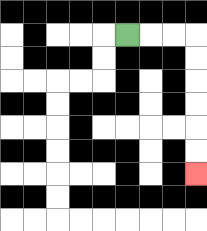{'start': '[5, 1]', 'end': '[8, 7]', 'path_directions': 'R,R,R,D,D,D,D,D,D', 'path_coordinates': '[[5, 1], [6, 1], [7, 1], [8, 1], [8, 2], [8, 3], [8, 4], [8, 5], [8, 6], [8, 7]]'}